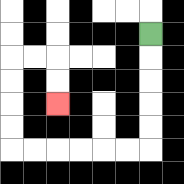{'start': '[6, 1]', 'end': '[2, 4]', 'path_directions': 'D,D,D,D,D,L,L,L,L,L,L,U,U,U,U,R,R,D,D', 'path_coordinates': '[[6, 1], [6, 2], [6, 3], [6, 4], [6, 5], [6, 6], [5, 6], [4, 6], [3, 6], [2, 6], [1, 6], [0, 6], [0, 5], [0, 4], [0, 3], [0, 2], [1, 2], [2, 2], [2, 3], [2, 4]]'}